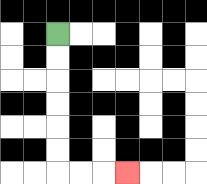{'start': '[2, 1]', 'end': '[5, 7]', 'path_directions': 'D,D,D,D,D,D,R,R,R', 'path_coordinates': '[[2, 1], [2, 2], [2, 3], [2, 4], [2, 5], [2, 6], [2, 7], [3, 7], [4, 7], [5, 7]]'}